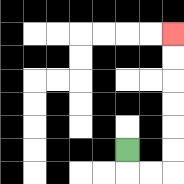{'start': '[5, 6]', 'end': '[7, 1]', 'path_directions': 'D,R,R,U,U,U,U,U,U', 'path_coordinates': '[[5, 6], [5, 7], [6, 7], [7, 7], [7, 6], [7, 5], [7, 4], [7, 3], [7, 2], [7, 1]]'}